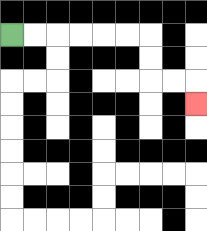{'start': '[0, 1]', 'end': '[8, 4]', 'path_directions': 'R,R,R,R,R,R,D,D,R,R,D', 'path_coordinates': '[[0, 1], [1, 1], [2, 1], [3, 1], [4, 1], [5, 1], [6, 1], [6, 2], [6, 3], [7, 3], [8, 3], [8, 4]]'}